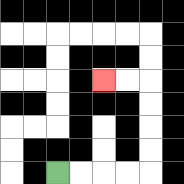{'start': '[2, 7]', 'end': '[4, 3]', 'path_directions': 'R,R,R,R,U,U,U,U,L,L', 'path_coordinates': '[[2, 7], [3, 7], [4, 7], [5, 7], [6, 7], [6, 6], [6, 5], [6, 4], [6, 3], [5, 3], [4, 3]]'}